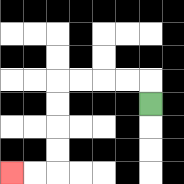{'start': '[6, 4]', 'end': '[0, 7]', 'path_directions': 'U,L,L,L,L,D,D,D,D,L,L', 'path_coordinates': '[[6, 4], [6, 3], [5, 3], [4, 3], [3, 3], [2, 3], [2, 4], [2, 5], [2, 6], [2, 7], [1, 7], [0, 7]]'}